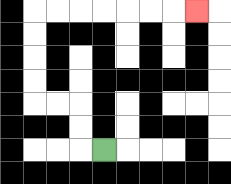{'start': '[4, 6]', 'end': '[8, 0]', 'path_directions': 'L,U,U,L,L,U,U,U,U,R,R,R,R,R,R,R', 'path_coordinates': '[[4, 6], [3, 6], [3, 5], [3, 4], [2, 4], [1, 4], [1, 3], [1, 2], [1, 1], [1, 0], [2, 0], [3, 0], [4, 0], [5, 0], [6, 0], [7, 0], [8, 0]]'}